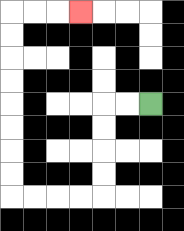{'start': '[6, 4]', 'end': '[3, 0]', 'path_directions': 'L,L,D,D,D,D,L,L,L,L,U,U,U,U,U,U,U,U,R,R,R', 'path_coordinates': '[[6, 4], [5, 4], [4, 4], [4, 5], [4, 6], [4, 7], [4, 8], [3, 8], [2, 8], [1, 8], [0, 8], [0, 7], [0, 6], [0, 5], [0, 4], [0, 3], [0, 2], [0, 1], [0, 0], [1, 0], [2, 0], [3, 0]]'}